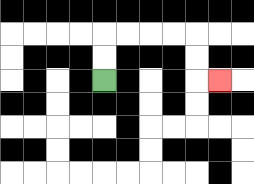{'start': '[4, 3]', 'end': '[9, 3]', 'path_directions': 'U,U,R,R,R,R,D,D,R', 'path_coordinates': '[[4, 3], [4, 2], [4, 1], [5, 1], [6, 1], [7, 1], [8, 1], [8, 2], [8, 3], [9, 3]]'}